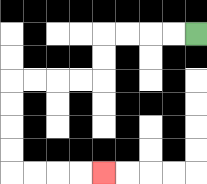{'start': '[8, 1]', 'end': '[4, 7]', 'path_directions': 'L,L,L,L,D,D,L,L,L,L,D,D,D,D,R,R,R,R', 'path_coordinates': '[[8, 1], [7, 1], [6, 1], [5, 1], [4, 1], [4, 2], [4, 3], [3, 3], [2, 3], [1, 3], [0, 3], [0, 4], [0, 5], [0, 6], [0, 7], [1, 7], [2, 7], [3, 7], [4, 7]]'}